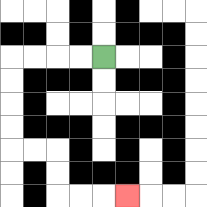{'start': '[4, 2]', 'end': '[5, 8]', 'path_directions': 'L,L,L,L,D,D,D,D,R,R,D,D,R,R,R', 'path_coordinates': '[[4, 2], [3, 2], [2, 2], [1, 2], [0, 2], [0, 3], [0, 4], [0, 5], [0, 6], [1, 6], [2, 6], [2, 7], [2, 8], [3, 8], [4, 8], [5, 8]]'}